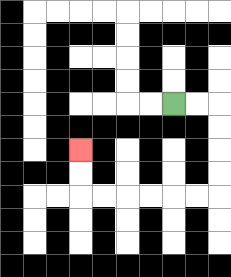{'start': '[7, 4]', 'end': '[3, 6]', 'path_directions': 'R,R,D,D,D,D,L,L,L,L,L,L,U,U', 'path_coordinates': '[[7, 4], [8, 4], [9, 4], [9, 5], [9, 6], [9, 7], [9, 8], [8, 8], [7, 8], [6, 8], [5, 8], [4, 8], [3, 8], [3, 7], [3, 6]]'}